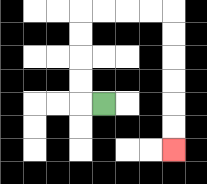{'start': '[4, 4]', 'end': '[7, 6]', 'path_directions': 'L,U,U,U,U,R,R,R,R,D,D,D,D,D,D', 'path_coordinates': '[[4, 4], [3, 4], [3, 3], [3, 2], [3, 1], [3, 0], [4, 0], [5, 0], [6, 0], [7, 0], [7, 1], [7, 2], [7, 3], [7, 4], [7, 5], [7, 6]]'}